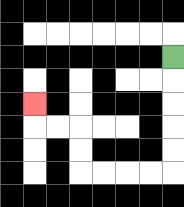{'start': '[7, 2]', 'end': '[1, 4]', 'path_directions': 'D,D,D,D,D,L,L,L,L,U,U,L,L,U', 'path_coordinates': '[[7, 2], [7, 3], [7, 4], [7, 5], [7, 6], [7, 7], [6, 7], [5, 7], [4, 7], [3, 7], [3, 6], [3, 5], [2, 5], [1, 5], [1, 4]]'}